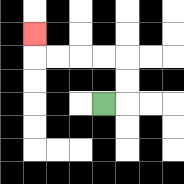{'start': '[4, 4]', 'end': '[1, 1]', 'path_directions': 'R,U,U,L,L,L,L,U', 'path_coordinates': '[[4, 4], [5, 4], [5, 3], [5, 2], [4, 2], [3, 2], [2, 2], [1, 2], [1, 1]]'}